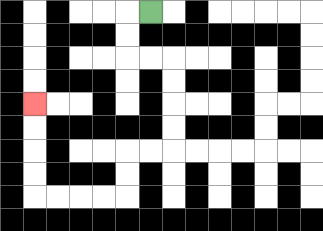{'start': '[6, 0]', 'end': '[1, 4]', 'path_directions': 'L,D,D,R,R,D,D,D,D,L,L,D,D,L,L,L,L,U,U,U,U', 'path_coordinates': '[[6, 0], [5, 0], [5, 1], [5, 2], [6, 2], [7, 2], [7, 3], [7, 4], [7, 5], [7, 6], [6, 6], [5, 6], [5, 7], [5, 8], [4, 8], [3, 8], [2, 8], [1, 8], [1, 7], [1, 6], [1, 5], [1, 4]]'}